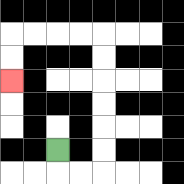{'start': '[2, 6]', 'end': '[0, 3]', 'path_directions': 'D,R,R,U,U,U,U,U,U,L,L,L,L,D,D', 'path_coordinates': '[[2, 6], [2, 7], [3, 7], [4, 7], [4, 6], [4, 5], [4, 4], [4, 3], [4, 2], [4, 1], [3, 1], [2, 1], [1, 1], [0, 1], [0, 2], [0, 3]]'}